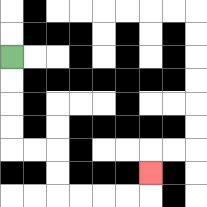{'start': '[0, 2]', 'end': '[6, 7]', 'path_directions': 'D,D,D,D,R,R,D,D,R,R,R,R,U', 'path_coordinates': '[[0, 2], [0, 3], [0, 4], [0, 5], [0, 6], [1, 6], [2, 6], [2, 7], [2, 8], [3, 8], [4, 8], [5, 8], [6, 8], [6, 7]]'}